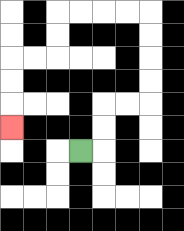{'start': '[3, 6]', 'end': '[0, 5]', 'path_directions': 'R,U,U,R,R,U,U,U,U,L,L,L,L,D,D,L,L,D,D,D', 'path_coordinates': '[[3, 6], [4, 6], [4, 5], [4, 4], [5, 4], [6, 4], [6, 3], [6, 2], [6, 1], [6, 0], [5, 0], [4, 0], [3, 0], [2, 0], [2, 1], [2, 2], [1, 2], [0, 2], [0, 3], [0, 4], [0, 5]]'}